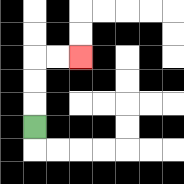{'start': '[1, 5]', 'end': '[3, 2]', 'path_directions': 'U,U,U,R,R', 'path_coordinates': '[[1, 5], [1, 4], [1, 3], [1, 2], [2, 2], [3, 2]]'}